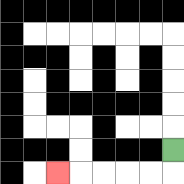{'start': '[7, 6]', 'end': '[2, 7]', 'path_directions': 'D,L,L,L,L,L', 'path_coordinates': '[[7, 6], [7, 7], [6, 7], [5, 7], [4, 7], [3, 7], [2, 7]]'}